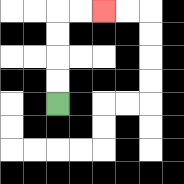{'start': '[2, 4]', 'end': '[4, 0]', 'path_directions': 'U,U,U,U,R,R', 'path_coordinates': '[[2, 4], [2, 3], [2, 2], [2, 1], [2, 0], [3, 0], [4, 0]]'}